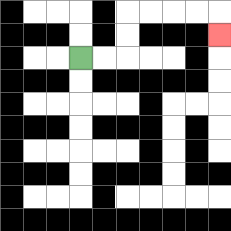{'start': '[3, 2]', 'end': '[9, 1]', 'path_directions': 'R,R,U,U,R,R,R,R,D', 'path_coordinates': '[[3, 2], [4, 2], [5, 2], [5, 1], [5, 0], [6, 0], [7, 0], [8, 0], [9, 0], [9, 1]]'}